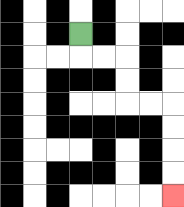{'start': '[3, 1]', 'end': '[7, 8]', 'path_directions': 'D,R,R,D,D,R,R,D,D,D,D', 'path_coordinates': '[[3, 1], [3, 2], [4, 2], [5, 2], [5, 3], [5, 4], [6, 4], [7, 4], [7, 5], [7, 6], [7, 7], [7, 8]]'}